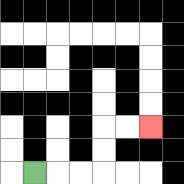{'start': '[1, 7]', 'end': '[6, 5]', 'path_directions': 'R,R,R,U,U,R,R', 'path_coordinates': '[[1, 7], [2, 7], [3, 7], [4, 7], [4, 6], [4, 5], [5, 5], [6, 5]]'}